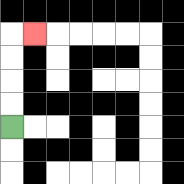{'start': '[0, 5]', 'end': '[1, 1]', 'path_directions': 'U,U,U,U,R', 'path_coordinates': '[[0, 5], [0, 4], [0, 3], [0, 2], [0, 1], [1, 1]]'}